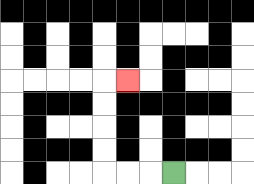{'start': '[7, 7]', 'end': '[5, 3]', 'path_directions': 'L,L,L,U,U,U,U,R', 'path_coordinates': '[[7, 7], [6, 7], [5, 7], [4, 7], [4, 6], [4, 5], [4, 4], [4, 3], [5, 3]]'}